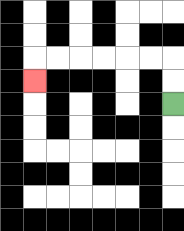{'start': '[7, 4]', 'end': '[1, 3]', 'path_directions': 'U,U,L,L,L,L,L,L,D', 'path_coordinates': '[[7, 4], [7, 3], [7, 2], [6, 2], [5, 2], [4, 2], [3, 2], [2, 2], [1, 2], [1, 3]]'}